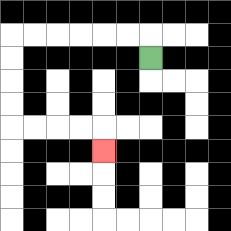{'start': '[6, 2]', 'end': '[4, 6]', 'path_directions': 'U,L,L,L,L,L,L,D,D,D,D,R,R,R,R,D', 'path_coordinates': '[[6, 2], [6, 1], [5, 1], [4, 1], [3, 1], [2, 1], [1, 1], [0, 1], [0, 2], [0, 3], [0, 4], [0, 5], [1, 5], [2, 5], [3, 5], [4, 5], [4, 6]]'}